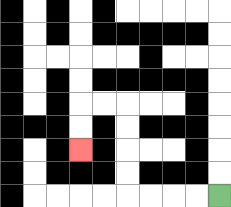{'start': '[9, 8]', 'end': '[3, 6]', 'path_directions': 'L,L,L,L,U,U,U,U,L,L,D,D', 'path_coordinates': '[[9, 8], [8, 8], [7, 8], [6, 8], [5, 8], [5, 7], [5, 6], [5, 5], [5, 4], [4, 4], [3, 4], [3, 5], [3, 6]]'}